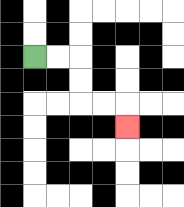{'start': '[1, 2]', 'end': '[5, 5]', 'path_directions': 'R,R,D,D,R,R,D', 'path_coordinates': '[[1, 2], [2, 2], [3, 2], [3, 3], [3, 4], [4, 4], [5, 4], [5, 5]]'}